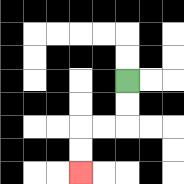{'start': '[5, 3]', 'end': '[3, 7]', 'path_directions': 'D,D,L,L,D,D', 'path_coordinates': '[[5, 3], [5, 4], [5, 5], [4, 5], [3, 5], [3, 6], [3, 7]]'}